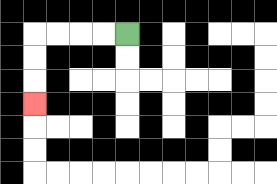{'start': '[5, 1]', 'end': '[1, 4]', 'path_directions': 'L,L,L,L,D,D,D', 'path_coordinates': '[[5, 1], [4, 1], [3, 1], [2, 1], [1, 1], [1, 2], [1, 3], [1, 4]]'}